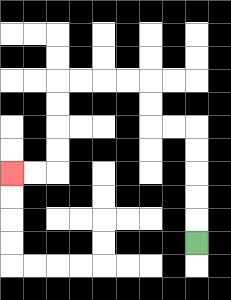{'start': '[8, 10]', 'end': '[0, 7]', 'path_directions': 'U,U,U,U,U,L,L,U,U,L,L,L,L,D,D,D,D,L,L', 'path_coordinates': '[[8, 10], [8, 9], [8, 8], [8, 7], [8, 6], [8, 5], [7, 5], [6, 5], [6, 4], [6, 3], [5, 3], [4, 3], [3, 3], [2, 3], [2, 4], [2, 5], [2, 6], [2, 7], [1, 7], [0, 7]]'}